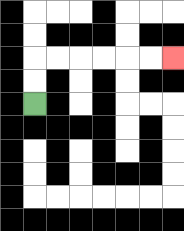{'start': '[1, 4]', 'end': '[7, 2]', 'path_directions': 'U,U,R,R,R,R,R,R', 'path_coordinates': '[[1, 4], [1, 3], [1, 2], [2, 2], [3, 2], [4, 2], [5, 2], [6, 2], [7, 2]]'}